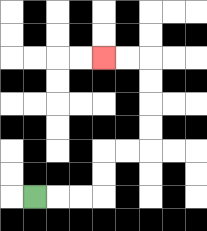{'start': '[1, 8]', 'end': '[4, 2]', 'path_directions': 'R,R,R,U,U,R,R,U,U,U,U,L,L', 'path_coordinates': '[[1, 8], [2, 8], [3, 8], [4, 8], [4, 7], [4, 6], [5, 6], [6, 6], [6, 5], [6, 4], [6, 3], [6, 2], [5, 2], [4, 2]]'}